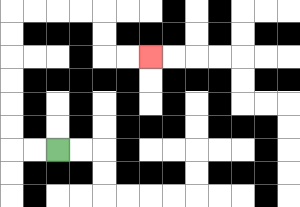{'start': '[2, 6]', 'end': '[6, 2]', 'path_directions': 'L,L,U,U,U,U,U,U,R,R,R,R,D,D,R,R', 'path_coordinates': '[[2, 6], [1, 6], [0, 6], [0, 5], [0, 4], [0, 3], [0, 2], [0, 1], [0, 0], [1, 0], [2, 0], [3, 0], [4, 0], [4, 1], [4, 2], [5, 2], [6, 2]]'}